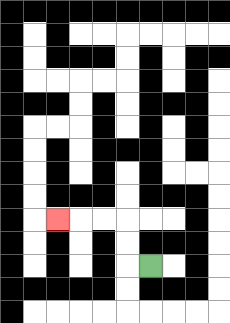{'start': '[6, 11]', 'end': '[2, 9]', 'path_directions': 'L,U,U,L,L,L', 'path_coordinates': '[[6, 11], [5, 11], [5, 10], [5, 9], [4, 9], [3, 9], [2, 9]]'}